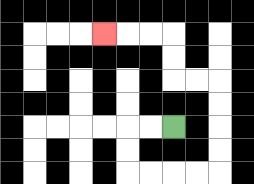{'start': '[7, 5]', 'end': '[4, 1]', 'path_directions': 'L,L,D,D,R,R,R,R,U,U,U,U,L,L,U,U,L,L,L', 'path_coordinates': '[[7, 5], [6, 5], [5, 5], [5, 6], [5, 7], [6, 7], [7, 7], [8, 7], [9, 7], [9, 6], [9, 5], [9, 4], [9, 3], [8, 3], [7, 3], [7, 2], [7, 1], [6, 1], [5, 1], [4, 1]]'}